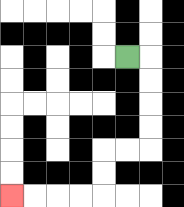{'start': '[5, 2]', 'end': '[0, 8]', 'path_directions': 'R,D,D,D,D,L,L,D,D,L,L,L,L', 'path_coordinates': '[[5, 2], [6, 2], [6, 3], [6, 4], [6, 5], [6, 6], [5, 6], [4, 6], [4, 7], [4, 8], [3, 8], [2, 8], [1, 8], [0, 8]]'}